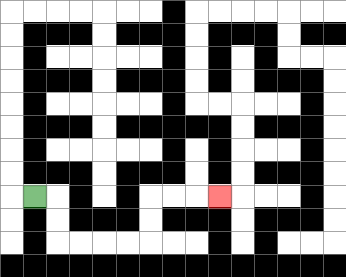{'start': '[1, 8]', 'end': '[9, 8]', 'path_directions': 'R,D,D,R,R,R,R,U,U,R,R,R', 'path_coordinates': '[[1, 8], [2, 8], [2, 9], [2, 10], [3, 10], [4, 10], [5, 10], [6, 10], [6, 9], [6, 8], [7, 8], [8, 8], [9, 8]]'}